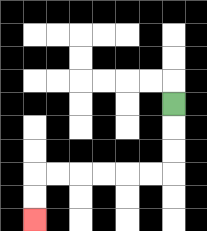{'start': '[7, 4]', 'end': '[1, 9]', 'path_directions': 'D,D,D,L,L,L,L,L,L,D,D', 'path_coordinates': '[[7, 4], [7, 5], [7, 6], [7, 7], [6, 7], [5, 7], [4, 7], [3, 7], [2, 7], [1, 7], [1, 8], [1, 9]]'}